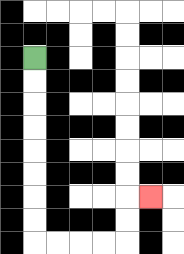{'start': '[1, 2]', 'end': '[6, 8]', 'path_directions': 'D,D,D,D,D,D,D,D,R,R,R,R,U,U,R', 'path_coordinates': '[[1, 2], [1, 3], [1, 4], [1, 5], [1, 6], [1, 7], [1, 8], [1, 9], [1, 10], [2, 10], [3, 10], [4, 10], [5, 10], [5, 9], [5, 8], [6, 8]]'}